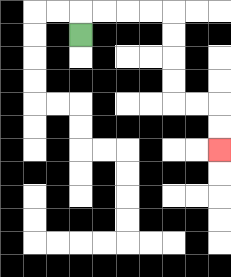{'start': '[3, 1]', 'end': '[9, 6]', 'path_directions': 'U,R,R,R,R,D,D,D,D,R,R,D,D', 'path_coordinates': '[[3, 1], [3, 0], [4, 0], [5, 0], [6, 0], [7, 0], [7, 1], [7, 2], [7, 3], [7, 4], [8, 4], [9, 4], [9, 5], [9, 6]]'}